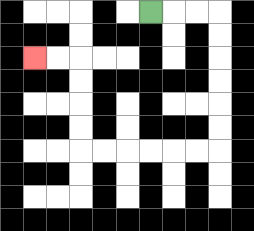{'start': '[6, 0]', 'end': '[1, 2]', 'path_directions': 'R,R,R,D,D,D,D,D,D,L,L,L,L,L,L,U,U,U,U,L,L', 'path_coordinates': '[[6, 0], [7, 0], [8, 0], [9, 0], [9, 1], [9, 2], [9, 3], [9, 4], [9, 5], [9, 6], [8, 6], [7, 6], [6, 6], [5, 6], [4, 6], [3, 6], [3, 5], [3, 4], [3, 3], [3, 2], [2, 2], [1, 2]]'}